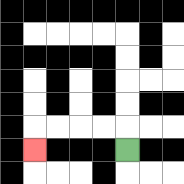{'start': '[5, 6]', 'end': '[1, 6]', 'path_directions': 'U,L,L,L,L,D', 'path_coordinates': '[[5, 6], [5, 5], [4, 5], [3, 5], [2, 5], [1, 5], [1, 6]]'}